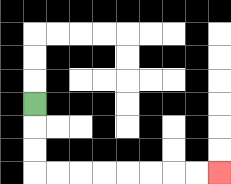{'start': '[1, 4]', 'end': '[9, 7]', 'path_directions': 'D,D,D,R,R,R,R,R,R,R,R', 'path_coordinates': '[[1, 4], [1, 5], [1, 6], [1, 7], [2, 7], [3, 7], [4, 7], [5, 7], [6, 7], [7, 7], [8, 7], [9, 7]]'}